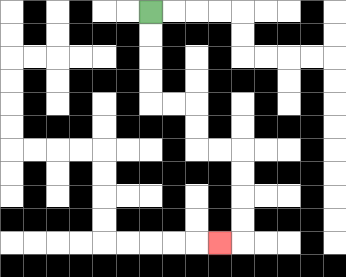{'start': '[6, 0]', 'end': '[9, 10]', 'path_directions': 'D,D,D,D,R,R,D,D,R,R,D,D,D,D,L', 'path_coordinates': '[[6, 0], [6, 1], [6, 2], [6, 3], [6, 4], [7, 4], [8, 4], [8, 5], [8, 6], [9, 6], [10, 6], [10, 7], [10, 8], [10, 9], [10, 10], [9, 10]]'}